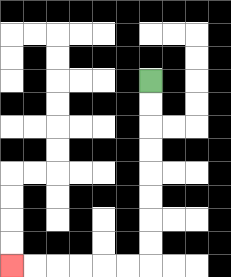{'start': '[6, 3]', 'end': '[0, 11]', 'path_directions': 'D,D,D,D,D,D,D,D,L,L,L,L,L,L', 'path_coordinates': '[[6, 3], [6, 4], [6, 5], [6, 6], [6, 7], [6, 8], [6, 9], [6, 10], [6, 11], [5, 11], [4, 11], [3, 11], [2, 11], [1, 11], [0, 11]]'}